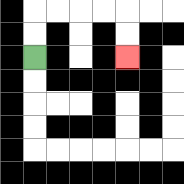{'start': '[1, 2]', 'end': '[5, 2]', 'path_directions': 'U,U,R,R,R,R,D,D', 'path_coordinates': '[[1, 2], [1, 1], [1, 0], [2, 0], [3, 0], [4, 0], [5, 0], [5, 1], [5, 2]]'}